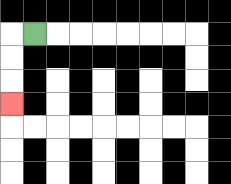{'start': '[1, 1]', 'end': '[0, 4]', 'path_directions': 'L,D,D,D', 'path_coordinates': '[[1, 1], [0, 1], [0, 2], [0, 3], [0, 4]]'}